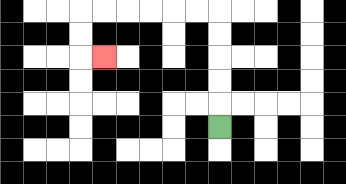{'start': '[9, 5]', 'end': '[4, 2]', 'path_directions': 'U,U,U,U,U,L,L,L,L,L,L,D,D,R', 'path_coordinates': '[[9, 5], [9, 4], [9, 3], [9, 2], [9, 1], [9, 0], [8, 0], [7, 0], [6, 0], [5, 0], [4, 0], [3, 0], [3, 1], [3, 2], [4, 2]]'}